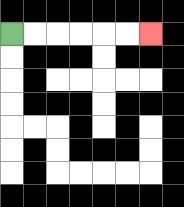{'start': '[0, 1]', 'end': '[6, 1]', 'path_directions': 'R,R,R,R,R,R', 'path_coordinates': '[[0, 1], [1, 1], [2, 1], [3, 1], [4, 1], [5, 1], [6, 1]]'}